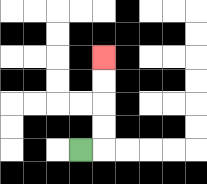{'start': '[3, 6]', 'end': '[4, 2]', 'path_directions': 'R,U,U,U,U', 'path_coordinates': '[[3, 6], [4, 6], [4, 5], [4, 4], [4, 3], [4, 2]]'}